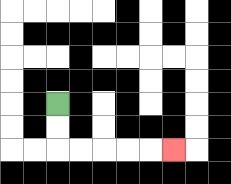{'start': '[2, 4]', 'end': '[7, 6]', 'path_directions': 'D,D,R,R,R,R,R', 'path_coordinates': '[[2, 4], [2, 5], [2, 6], [3, 6], [4, 6], [5, 6], [6, 6], [7, 6]]'}